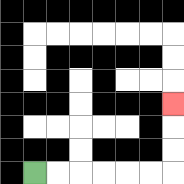{'start': '[1, 7]', 'end': '[7, 4]', 'path_directions': 'R,R,R,R,R,R,U,U,U', 'path_coordinates': '[[1, 7], [2, 7], [3, 7], [4, 7], [5, 7], [6, 7], [7, 7], [7, 6], [7, 5], [7, 4]]'}